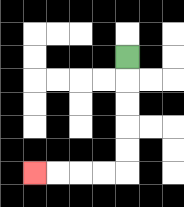{'start': '[5, 2]', 'end': '[1, 7]', 'path_directions': 'D,D,D,D,D,L,L,L,L', 'path_coordinates': '[[5, 2], [5, 3], [5, 4], [5, 5], [5, 6], [5, 7], [4, 7], [3, 7], [2, 7], [1, 7]]'}